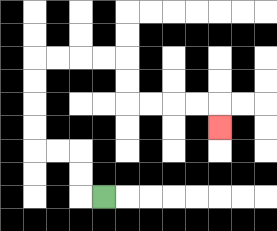{'start': '[4, 8]', 'end': '[9, 5]', 'path_directions': 'L,U,U,L,L,U,U,U,U,R,R,R,R,D,D,R,R,R,R,D', 'path_coordinates': '[[4, 8], [3, 8], [3, 7], [3, 6], [2, 6], [1, 6], [1, 5], [1, 4], [1, 3], [1, 2], [2, 2], [3, 2], [4, 2], [5, 2], [5, 3], [5, 4], [6, 4], [7, 4], [8, 4], [9, 4], [9, 5]]'}